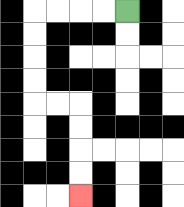{'start': '[5, 0]', 'end': '[3, 8]', 'path_directions': 'L,L,L,L,D,D,D,D,R,R,D,D,D,D', 'path_coordinates': '[[5, 0], [4, 0], [3, 0], [2, 0], [1, 0], [1, 1], [1, 2], [1, 3], [1, 4], [2, 4], [3, 4], [3, 5], [3, 6], [3, 7], [3, 8]]'}